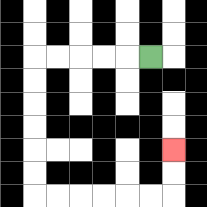{'start': '[6, 2]', 'end': '[7, 6]', 'path_directions': 'L,L,L,L,L,D,D,D,D,D,D,R,R,R,R,R,R,U,U', 'path_coordinates': '[[6, 2], [5, 2], [4, 2], [3, 2], [2, 2], [1, 2], [1, 3], [1, 4], [1, 5], [1, 6], [1, 7], [1, 8], [2, 8], [3, 8], [4, 8], [5, 8], [6, 8], [7, 8], [7, 7], [7, 6]]'}